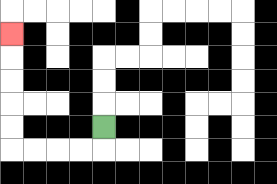{'start': '[4, 5]', 'end': '[0, 1]', 'path_directions': 'D,L,L,L,L,U,U,U,U,U', 'path_coordinates': '[[4, 5], [4, 6], [3, 6], [2, 6], [1, 6], [0, 6], [0, 5], [0, 4], [0, 3], [0, 2], [0, 1]]'}